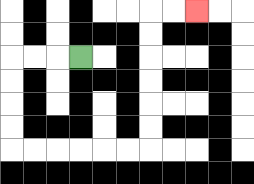{'start': '[3, 2]', 'end': '[8, 0]', 'path_directions': 'L,L,L,D,D,D,D,R,R,R,R,R,R,U,U,U,U,U,U,R,R', 'path_coordinates': '[[3, 2], [2, 2], [1, 2], [0, 2], [0, 3], [0, 4], [0, 5], [0, 6], [1, 6], [2, 6], [3, 6], [4, 6], [5, 6], [6, 6], [6, 5], [6, 4], [6, 3], [6, 2], [6, 1], [6, 0], [7, 0], [8, 0]]'}